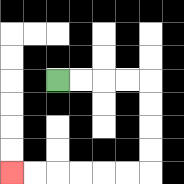{'start': '[2, 3]', 'end': '[0, 7]', 'path_directions': 'R,R,R,R,D,D,D,D,L,L,L,L,L,L', 'path_coordinates': '[[2, 3], [3, 3], [4, 3], [5, 3], [6, 3], [6, 4], [6, 5], [6, 6], [6, 7], [5, 7], [4, 7], [3, 7], [2, 7], [1, 7], [0, 7]]'}